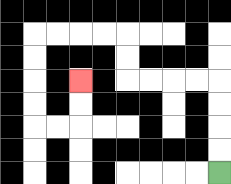{'start': '[9, 7]', 'end': '[3, 3]', 'path_directions': 'U,U,U,U,L,L,L,L,U,U,L,L,L,L,D,D,D,D,R,R,U,U', 'path_coordinates': '[[9, 7], [9, 6], [9, 5], [9, 4], [9, 3], [8, 3], [7, 3], [6, 3], [5, 3], [5, 2], [5, 1], [4, 1], [3, 1], [2, 1], [1, 1], [1, 2], [1, 3], [1, 4], [1, 5], [2, 5], [3, 5], [3, 4], [3, 3]]'}